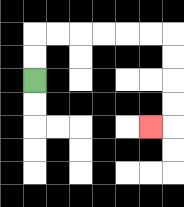{'start': '[1, 3]', 'end': '[6, 5]', 'path_directions': 'U,U,R,R,R,R,R,R,D,D,D,D,L', 'path_coordinates': '[[1, 3], [1, 2], [1, 1], [2, 1], [3, 1], [4, 1], [5, 1], [6, 1], [7, 1], [7, 2], [7, 3], [7, 4], [7, 5], [6, 5]]'}